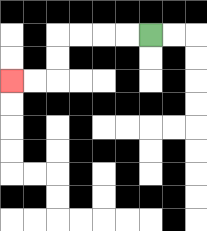{'start': '[6, 1]', 'end': '[0, 3]', 'path_directions': 'L,L,L,L,D,D,L,L', 'path_coordinates': '[[6, 1], [5, 1], [4, 1], [3, 1], [2, 1], [2, 2], [2, 3], [1, 3], [0, 3]]'}